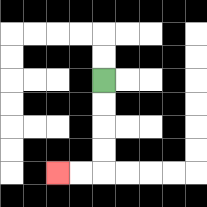{'start': '[4, 3]', 'end': '[2, 7]', 'path_directions': 'D,D,D,D,L,L', 'path_coordinates': '[[4, 3], [4, 4], [4, 5], [4, 6], [4, 7], [3, 7], [2, 7]]'}